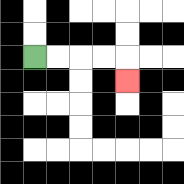{'start': '[1, 2]', 'end': '[5, 3]', 'path_directions': 'R,R,R,R,D', 'path_coordinates': '[[1, 2], [2, 2], [3, 2], [4, 2], [5, 2], [5, 3]]'}